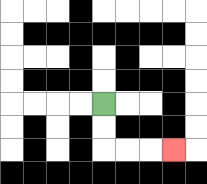{'start': '[4, 4]', 'end': '[7, 6]', 'path_directions': 'D,D,R,R,R', 'path_coordinates': '[[4, 4], [4, 5], [4, 6], [5, 6], [6, 6], [7, 6]]'}